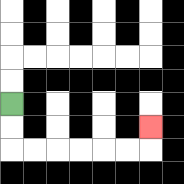{'start': '[0, 4]', 'end': '[6, 5]', 'path_directions': 'D,D,R,R,R,R,R,R,U', 'path_coordinates': '[[0, 4], [0, 5], [0, 6], [1, 6], [2, 6], [3, 6], [4, 6], [5, 6], [6, 6], [6, 5]]'}